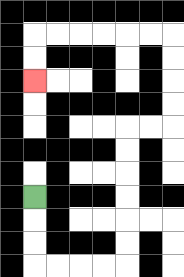{'start': '[1, 8]', 'end': '[1, 3]', 'path_directions': 'D,D,D,R,R,R,R,U,U,U,U,U,U,R,R,U,U,U,U,L,L,L,L,L,L,D,D', 'path_coordinates': '[[1, 8], [1, 9], [1, 10], [1, 11], [2, 11], [3, 11], [4, 11], [5, 11], [5, 10], [5, 9], [5, 8], [5, 7], [5, 6], [5, 5], [6, 5], [7, 5], [7, 4], [7, 3], [7, 2], [7, 1], [6, 1], [5, 1], [4, 1], [3, 1], [2, 1], [1, 1], [1, 2], [1, 3]]'}